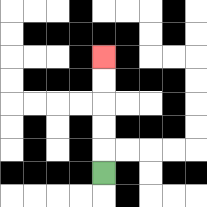{'start': '[4, 7]', 'end': '[4, 2]', 'path_directions': 'U,U,U,U,U', 'path_coordinates': '[[4, 7], [4, 6], [4, 5], [4, 4], [4, 3], [4, 2]]'}